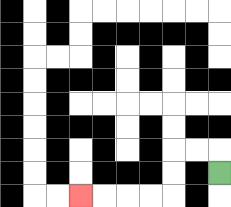{'start': '[9, 7]', 'end': '[3, 8]', 'path_directions': 'U,L,L,D,D,L,L,L,L', 'path_coordinates': '[[9, 7], [9, 6], [8, 6], [7, 6], [7, 7], [7, 8], [6, 8], [5, 8], [4, 8], [3, 8]]'}